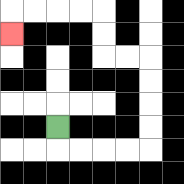{'start': '[2, 5]', 'end': '[0, 1]', 'path_directions': 'D,R,R,R,R,U,U,U,U,L,L,U,U,L,L,L,L,D', 'path_coordinates': '[[2, 5], [2, 6], [3, 6], [4, 6], [5, 6], [6, 6], [6, 5], [6, 4], [6, 3], [6, 2], [5, 2], [4, 2], [4, 1], [4, 0], [3, 0], [2, 0], [1, 0], [0, 0], [0, 1]]'}